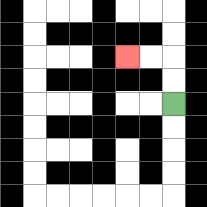{'start': '[7, 4]', 'end': '[5, 2]', 'path_directions': 'U,U,L,L', 'path_coordinates': '[[7, 4], [7, 3], [7, 2], [6, 2], [5, 2]]'}